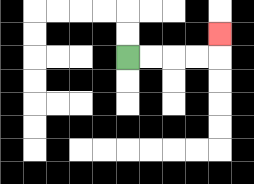{'start': '[5, 2]', 'end': '[9, 1]', 'path_directions': 'R,R,R,R,U', 'path_coordinates': '[[5, 2], [6, 2], [7, 2], [8, 2], [9, 2], [9, 1]]'}